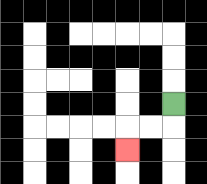{'start': '[7, 4]', 'end': '[5, 6]', 'path_directions': 'D,L,L,D', 'path_coordinates': '[[7, 4], [7, 5], [6, 5], [5, 5], [5, 6]]'}